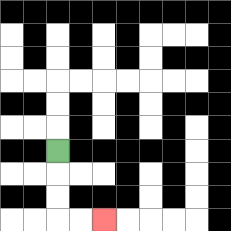{'start': '[2, 6]', 'end': '[4, 9]', 'path_directions': 'D,D,D,R,R', 'path_coordinates': '[[2, 6], [2, 7], [2, 8], [2, 9], [3, 9], [4, 9]]'}